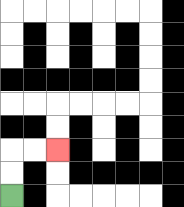{'start': '[0, 8]', 'end': '[2, 6]', 'path_directions': 'U,U,R,R', 'path_coordinates': '[[0, 8], [0, 7], [0, 6], [1, 6], [2, 6]]'}